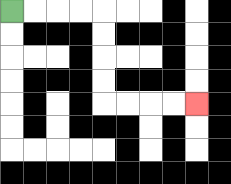{'start': '[0, 0]', 'end': '[8, 4]', 'path_directions': 'R,R,R,R,D,D,D,D,R,R,R,R', 'path_coordinates': '[[0, 0], [1, 0], [2, 0], [3, 0], [4, 0], [4, 1], [4, 2], [4, 3], [4, 4], [5, 4], [6, 4], [7, 4], [8, 4]]'}